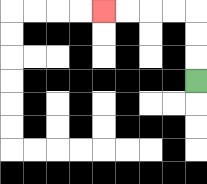{'start': '[8, 3]', 'end': '[4, 0]', 'path_directions': 'U,U,U,L,L,L,L', 'path_coordinates': '[[8, 3], [8, 2], [8, 1], [8, 0], [7, 0], [6, 0], [5, 0], [4, 0]]'}